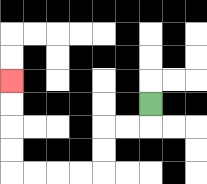{'start': '[6, 4]', 'end': '[0, 3]', 'path_directions': 'D,L,L,D,D,L,L,L,L,U,U,U,U', 'path_coordinates': '[[6, 4], [6, 5], [5, 5], [4, 5], [4, 6], [4, 7], [3, 7], [2, 7], [1, 7], [0, 7], [0, 6], [0, 5], [0, 4], [0, 3]]'}